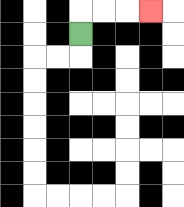{'start': '[3, 1]', 'end': '[6, 0]', 'path_directions': 'U,R,R,R', 'path_coordinates': '[[3, 1], [3, 0], [4, 0], [5, 0], [6, 0]]'}